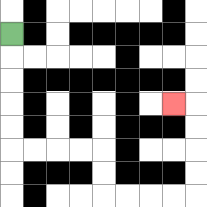{'start': '[0, 1]', 'end': '[7, 4]', 'path_directions': 'D,D,D,D,D,R,R,R,R,D,D,R,R,R,R,U,U,U,U,L', 'path_coordinates': '[[0, 1], [0, 2], [0, 3], [0, 4], [0, 5], [0, 6], [1, 6], [2, 6], [3, 6], [4, 6], [4, 7], [4, 8], [5, 8], [6, 8], [7, 8], [8, 8], [8, 7], [8, 6], [8, 5], [8, 4], [7, 4]]'}